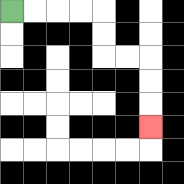{'start': '[0, 0]', 'end': '[6, 5]', 'path_directions': 'R,R,R,R,D,D,R,R,D,D,D', 'path_coordinates': '[[0, 0], [1, 0], [2, 0], [3, 0], [4, 0], [4, 1], [4, 2], [5, 2], [6, 2], [6, 3], [6, 4], [6, 5]]'}